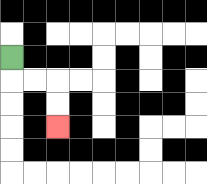{'start': '[0, 2]', 'end': '[2, 5]', 'path_directions': 'D,R,R,D,D', 'path_coordinates': '[[0, 2], [0, 3], [1, 3], [2, 3], [2, 4], [2, 5]]'}